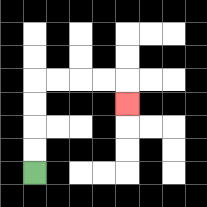{'start': '[1, 7]', 'end': '[5, 4]', 'path_directions': 'U,U,U,U,R,R,R,R,D', 'path_coordinates': '[[1, 7], [1, 6], [1, 5], [1, 4], [1, 3], [2, 3], [3, 3], [4, 3], [5, 3], [5, 4]]'}